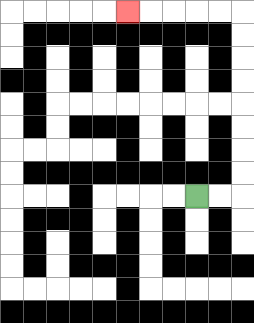{'start': '[8, 8]', 'end': '[5, 0]', 'path_directions': 'R,R,U,U,U,U,U,U,U,U,L,L,L,L,L', 'path_coordinates': '[[8, 8], [9, 8], [10, 8], [10, 7], [10, 6], [10, 5], [10, 4], [10, 3], [10, 2], [10, 1], [10, 0], [9, 0], [8, 0], [7, 0], [6, 0], [5, 0]]'}